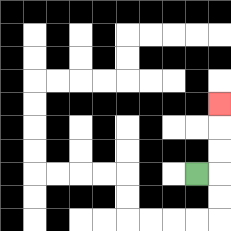{'start': '[8, 7]', 'end': '[9, 4]', 'path_directions': 'R,U,U,U', 'path_coordinates': '[[8, 7], [9, 7], [9, 6], [9, 5], [9, 4]]'}